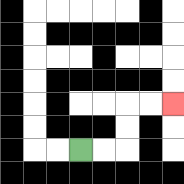{'start': '[3, 6]', 'end': '[7, 4]', 'path_directions': 'R,R,U,U,R,R', 'path_coordinates': '[[3, 6], [4, 6], [5, 6], [5, 5], [5, 4], [6, 4], [7, 4]]'}